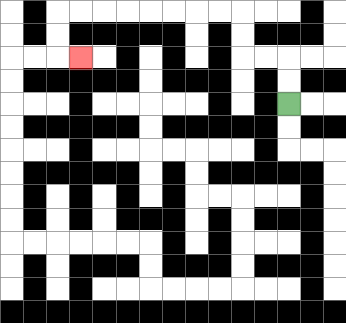{'start': '[12, 4]', 'end': '[3, 2]', 'path_directions': 'U,U,L,L,U,U,L,L,L,L,L,L,L,L,D,D,R', 'path_coordinates': '[[12, 4], [12, 3], [12, 2], [11, 2], [10, 2], [10, 1], [10, 0], [9, 0], [8, 0], [7, 0], [6, 0], [5, 0], [4, 0], [3, 0], [2, 0], [2, 1], [2, 2], [3, 2]]'}